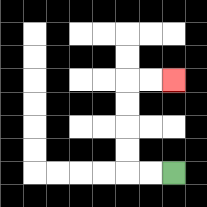{'start': '[7, 7]', 'end': '[7, 3]', 'path_directions': 'L,L,U,U,U,U,R,R', 'path_coordinates': '[[7, 7], [6, 7], [5, 7], [5, 6], [5, 5], [5, 4], [5, 3], [6, 3], [7, 3]]'}